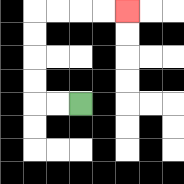{'start': '[3, 4]', 'end': '[5, 0]', 'path_directions': 'L,L,U,U,U,U,R,R,R,R', 'path_coordinates': '[[3, 4], [2, 4], [1, 4], [1, 3], [1, 2], [1, 1], [1, 0], [2, 0], [3, 0], [4, 0], [5, 0]]'}